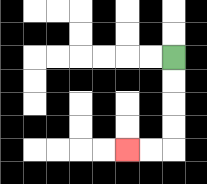{'start': '[7, 2]', 'end': '[5, 6]', 'path_directions': 'D,D,D,D,L,L', 'path_coordinates': '[[7, 2], [7, 3], [7, 4], [7, 5], [7, 6], [6, 6], [5, 6]]'}